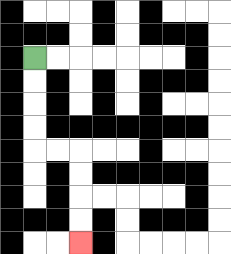{'start': '[1, 2]', 'end': '[3, 10]', 'path_directions': 'D,D,D,D,R,R,D,D,D,D', 'path_coordinates': '[[1, 2], [1, 3], [1, 4], [1, 5], [1, 6], [2, 6], [3, 6], [3, 7], [3, 8], [3, 9], [3, 10]]'}